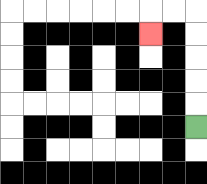{'start': '[8, 5]', 'end': '[6, 1]', 'path_directions': 'U,U,U,U,U,L,L,D', 'path_coordinates': '[[8, 5], [8, 4], [8, 3], [8, 2], [8, 1], [8, 0], [7, 0], [6, 0], [6, 1]]'}